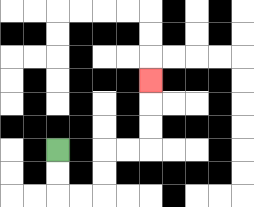{'start': '[2, 6]', 'end': '[6, 3]', 'path_directions': 'D,D,R,R,U,U,R,R,U,U,U', 'path_coordinates': '[[2, 6], [2, 7], [2, 8], [3, 8], [4, 8], [4, 7], [4, 6], [5, 6], [6, 6], [6, 5], [6, 4], [6, 3]]'}